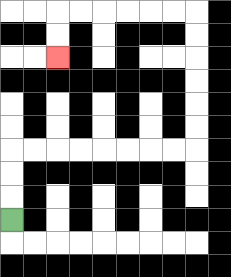{'start': '[0, 9]', 'end': '[2, 2]', 'path_directions': 'U,U,U,R,R,R,R,R,R,R,R,U,U,U,U,U,U,L,L,L,L,L,L,D,D', 'path_coordinates': '[[0, 9], [0, 8], [0, 7], [0, 6], [1, 6], [2, 6], [3, 6], [4, 6], [5, 6], [6, 6], [7, 6], [8, 6], [8, 5], [8, 4], [8, 3], [8, 2], [8, 1], [8, 0], [7, 0], [6, 0], [5, 0], [4, 0], [3, 0], [2, 0], [2, 1], [2, 2]]'}